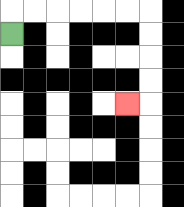{'start': '[0, 1]', 'end': '[5, 4]', 'path_directions': 'U,R,R,R,R,R,R,D,D,D,D,L', 'path_coordinates': '[[0, 1], [0, 0], [1, 0], [2, 0], [3, 0], [4, 0], [5, 0], [6, 0], [6, 1], [6, 2], [6, 3], [6, 4], [5, 4]]'}